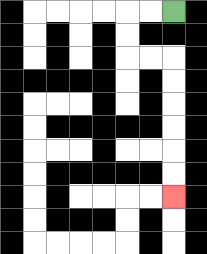{'start': '[7, 0]', 'end': '[7, 8]', 'path_directions': 'L,L,D,D,R,R,D,D,D,D,D,D', 'path_coordinates': '[[7, 0], [6, 0], [5, 0], [5, 1], [5, 2], [6, 2], [7, 2], [7, 3], [7, 4], [7, 5], [7, 6], [7, 7], [7, 8]]'}